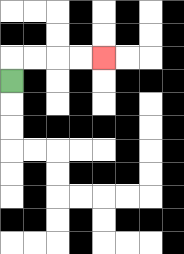{'start': '[0, 3]', 'end': '[4, 2]', 'path_directions': 'U,R,R,R,R', 'path_coordinates': '[[0, 3], [0, 2], [1, 2], [2, 2], [3, 2], [4, 2]]'}